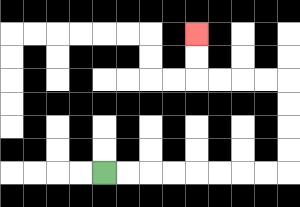{'start': '[4, 7]', 'end': '[8, 1]', 'path_directions': 'R,R,R,R,R,R,R,R,U,U,U,U,L,L,L,L,U,U', 'path_coordinates': '[[4, 7], [5, 7], [6, 7], [7, 7], [8, 7], [9, 7], [10, 7], [11, 7], [12, 7], [12, 6], [12, 5], [12, 4], [12, 3], [11, 3], [10, 3], [9, 3], [8, 3], [8, 2], [8, 1]]'}